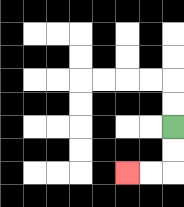{'start': '[7, 5]', 'end': '[5, 7]', 'path_directions': 'D,D,L,L', 'path_coordinates': '[[7, 5], [7, 6], [7, 7], [6, 7], [5, 7]]'}